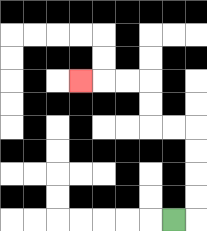{'start': '[7, 9]', 'end': '[3, 3]', 'path_directions': 'R,U,U,U,U,L,L,U,U,L,L,L', 'path_coordinates': '[[7, 9], [8, 9], [8, 8], [8, 7], [8, 6], [8, 5], [7, 5], [6, 5], [6, 4], [6, 3], [5, 3], [4, 3], [3, 3]]'}